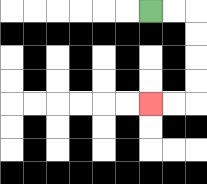{'start': '[6, 0]', 'end': '[6, 4]', 'path_directions': 'R,R,D,D,D,D,L,L', 'path_coordinates': '[[6, 0], [7, 0], [8, 0], [8, 1], [8, 2], [8, 3], [8, 4], [7, 4], [6, 4]]'}